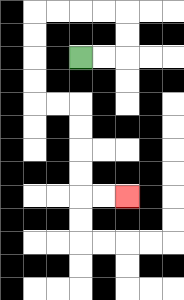{'start': '[3, 2]', 'end': '[5, 8]', 'path_directions': 'R,R,U,U,L,L,L,L,D,D,D,D,R,R,D,D,D,D,R,R', 'path_coordinates': '[[3, 2], [4, 2], [5, 2], [5, 1], [5, 0], [4, 0], [3, 0], [2, 0], [1, 0], [1, 1], [1, 2], [1, 3], [1, 4], [2, 4], [3, 4], [3, 5], [3, 6], [3, 7], [3, 8], [4, 8], [5, 8]]'}